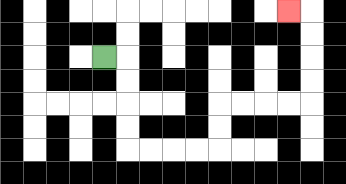{'start': '[4, 2]', 'end': '[12, 0]', 'path_directions': 'R,D,D,D,D,R,R,R,R,U,U,R,R,R,R,U,U,U,U,L', 'path_coordinates': '[[4, 2], [5, 2], [5, 3], [5, 4], [5, 5], [5, 6], [6, 6], [7, 6], [8, 6], [9, 6], [9, 5], [9, 4], [10, 4], [11, 4], [12, 4], [13, 4], [13, 3], [13, 2], [13, 1], [13, 0], [12, 0]]'}